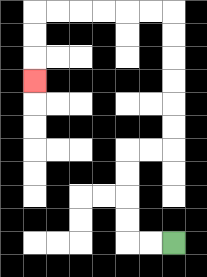{'start': '[7, 10]', 'end': '[1, 3]', 'path_directions': 'L,L,U,U,U,U,R,R,U,U,U,U,U,U,L,L,L,L,L,L,D,D,D', 'path_coordinates': '[[7, 10], [6, 10], [5, 10], [5, 9], [5, 8], [5, 7], [5, 6], [6, 6], [7, 6], [7, 5], [7, 4], [7, 3], [7, 2], [7, 1], [7, 0], [6, 0], [5, 0], [4, 0], [3, 0], [2, 0], [1, 0], [1, 1], [1, 2], [1, 3]]'}